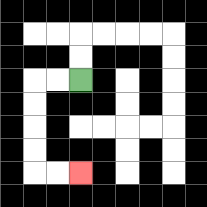{'start': '[3, 3]', 'end': '[3, 7]', 'path_directions': 'L,L,D,D,D,D,R,R', 'path_coordinates': '[[3, 3], [2, 3], [1, 3], [1, 4], [1, 5], [1, 6], [1, 7], [2, 7], [3, 7]]'}